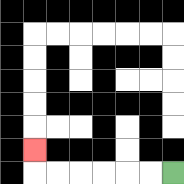{'start': '[7, 7]', 'end': '[1, 6]', 'path_directions': 'L,L,L,L,L,L,U', 'path_coordinates': '[[7, 7], [6, 7], [5, 7], [4, 7], [3, 7], [2, 7], [1, 7], [1, 6]]'}